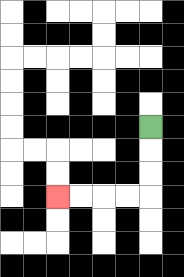{'start': '[6, 5]', 'end': '[2, 8]', 'path_directions': 'D,D,D,L,L,L,L', 'path_coordinates': '[[6, 5], [6, 6], [6, 7], [6, 8], [5, 8], [4, 8], [3, 8], [2, 8]]'}